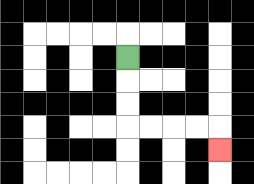{'start': '[5, 2]', 'end': '[9, 6]', 'path_directions': 'D,D,D,R,R,R,R,D', 'path_coordinates': '[[5, 2], [5, 3], [5, 4], [5, 5], [6, 5], [7, 5], [8, 5], [9, 5], [9, 6]]'}